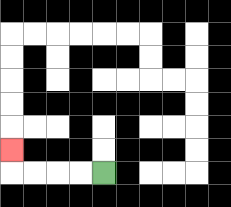{'start': '[4, 7]', 'end': '[0, 6]', 'path_directions': 'L,L,L,L,U', 'path_coordinates': '[[4, 7], [3, 7], [2, 7], [1, 7], [0, 7], [0, 6]]'}